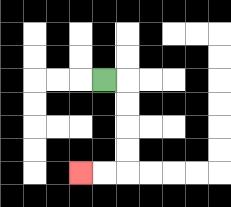{'start': '[4, 3]', 'end': '[3, 7]', 'path_directions': 'R,D,D,D,D,L,L', 'path_coordinates': '[[4, 3], [5, 3], [5, 4], [5, 5], [5, 6], [5, 7], [4, 7], [3, 7]]'}